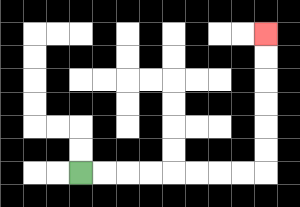{'start': '[3, 7]', 'end': '[11, 1]', 'path_directions': 'R,R,R,R,R,R,R,R,U,U,U,U,U,U', 'path_coordinates': '[[3, 7], [4, 7], [5, 7], [6, 7], [7, 7], [8, 7], [9, 7], [10, 7], [11, 7], [11, 6], [11, 5], [11, 4], [11, 3], [11, 2], [11, 1]]'}